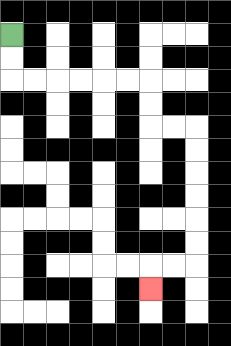{'start': '[0, 1]', 'end': '[6, 12]', 'path_directions': 'D,D,R,R,R,R,R,R,D,D,R,R,D,D,D,D,D,D,L,L,D', 'path_coordinates': '[[0, 1], [0, 2], [0, 3], [1, 3], [2, 3], [3, 3], [4, 3], [5, 3], [6, 3], [6, 4], [6, 5], [7, 5], [8, 5], [8, 6], [8, 7], [8, 8], [8, 9], [8, 10], [8, 11], [7, 11], [6, 11], [6, 12]]'}